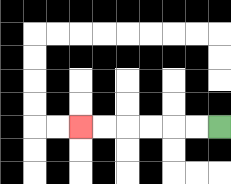{'start': '[9, 5]', 'end': '[3, 5]', 'path_directions': 'L,L,L,L,L,L', 'path_coordinates': '[[9, 5], [8, 5], [7, 5], [6, 5], [5, 5], [4, 5], [3, 5]]'}